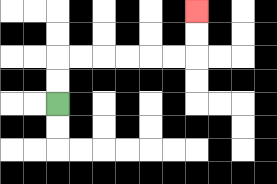{'start': '[2, 4]', 'end': '[8, 0]', 'path_directions': 'U,U,R,R,R,R,R,R,U,U', 'path_coordinates': '[[2, 4], [2, 3], [2, 2], [3, 2], [4, 2], [5, 2], [6, 2], [7, 2], [8, 2], [8, 1], [8, 0]]'}